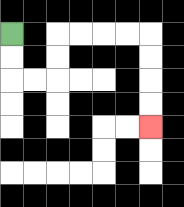{'start': '[0, 1]', 'end': '[6, 5]', 'path_directions': 'D,D,R,R,U,U,R,R,R,R,D,D,D,D', 'path_coordinates': '[[0, 1], [0, 2], [0, 3], [1, 3], [2, 3], [2, 2], [2, 1], [3, 1], [4, 1], [5, 1], [6, 1], [6, 2], [6, 3], [6, 4], [6, 5]]'}